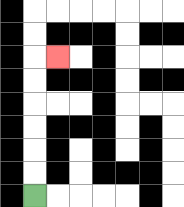{'start': '[1, 8]', 'end': '[2, 2]', 'path_directions': 'U,U,U,U,U,U,R', 'path_coordinates': '[[1, 8], [1, 7], [1, 6], [1, 5], [1, 4], [1, 3], [1, 2], [2, 2]]'}